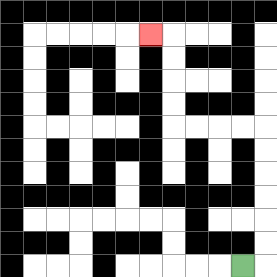{'start': '[10, 11]', 'end': '[6, 1]', 'path_directions': 'R,U,U,U,U,U,U,L,L,L,L,U,U,U,U,L', 'path_coordinates': '[[10, 11], [11, 11], [11, 10], [11, 9], [11, 8], [11, 7], [11, 6], [11, 5], [10, 5], [9, 5], [8, 5], [7, 5], [7, 4], [7, 3], [7, 2], [7, 1], [6, 1]]'}